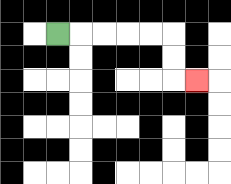{'start': '[2, 1]', 'end': '[8, 3]', 'path_directions': 'R,R,R,R,R,D,D,R', 'path_coordinates': '[[2, 1], [3, 1], [4, 1], [5, 1], [6, 1], [7, 1], [7, 2], [7, 3], [8, 3]]'}